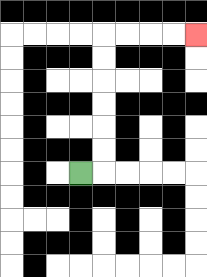{'start': '[3, 7]', 'end': '[8, 1]', 'path_directions': 'R,U,U,U,U,U,U,R,R,R,R', 'path_coordinates': '[[3, 7], [4, 7], [4, 6], [4, 5], [4, 4], [4, 3], [4, 2], [4, 1], [5, 1], [6, 1], [7, 1], [8, 1]]'}